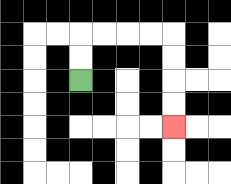{'start': '[3, 3]', 'end': '[7, 5]', 'path_directions': 'U,U,R,R,R,R,D,D,D,D', 'path_coordinates': '[[3, 3], [3, 2], [3, 1], [4, 1], [5, 1], [6, 1], [7, 1], [7, 2], [7, 3], [7, 4], [7, 5]]'}